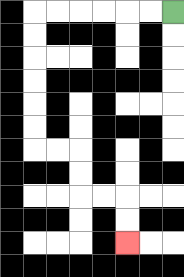{'start': '[7, 0]', 'end': '[5, 10]', 'path_directions': 'L,L,L,L,L,L,D,D,D,D,D,D,R,R,D,D,R,R,D,D', 'path_coordinates': '[[7, 0], [6, 0], [5, 0], [4, 0], [3, 0], [2, 0], [1, 0], [1, 1], [1, 2], [1, 3], [1, 4], [1, 5], [1, 6], [2, 6], [3, 6], [3, 7], [3, 8], [4, 8], [5, 8], [5, 9], [5, 10]]'}